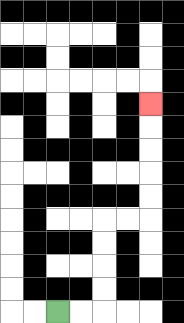{'start': '[2, 13]', 'end': '[6, 4]', 'path_directions': 'R,R,U,U,U,U,R,R,U,U,U,U,U', 'path_coordinates': '[[2, 13], [3, 13], [4, 13], [4, 12], [4, 11], [4, 10], [4, 9], [5, 9], [6, 9], [6, 8], [6, 7], [6, 6], [6, 5], [6, 4]]'}